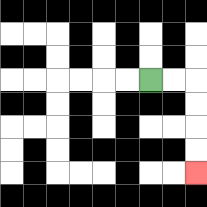{'start': '[6, 3]', 'end': '[8, 7]', 'path_directions': 'R,R,D,D,D,D', 'path_coordinates': '[[6, 3], [7, 3], [8, 3], [8, 4], [8, 5], [8, 6], [8, 7]]'}